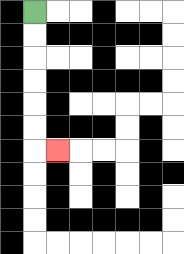{'start': '[1, 0]', 'end': '[2, 6]', 'path_directions': 'D,D,D,D,D,D,R', 'path_coordinates': '[[1, 0], [1, 1], [1, 2], [1, 3], [1, 4], [1, 5], [1, 6], [2, 6]]'}